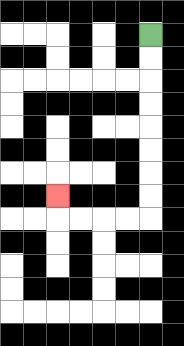{'start': '[6, 1]', 'end': '[2, 8]', 'path_directions': 'D,D,D,D,D,D,D,D,L,L,L,L,U', 'path_coordinates': '[[6, 1], [6, 2], [6, 3], [6, 4], [6, 5], [6, 6], [6, 7], [6, 8], [6, 9], [5, 9], [4, 9], [3, 9], [2, 9], [2, 8]]'}